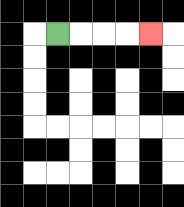{'start': '[2, 1]', 'end': '[6, 1]', 'path_directions': 'R,R,R,R', 'path_coordinates': '[[2, 1], [3, 1], [4, 1], [5, 1], [6, 1]]'}